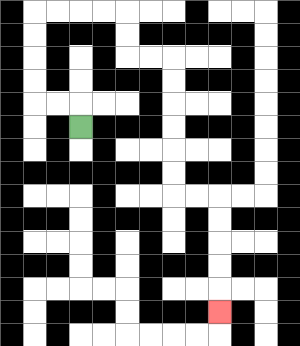{'start': '[3, 5]', 'end': '[9, 13]', 'path_directions': 'U,L,L,U,U,U,U,R,R,R,R,D,D,R,R,D,D,D,D,D,D,R,R,D,D,D,D,D', 'path_coordinates': '[[3, 5], [3, 4], [2, 4], [1, 4], [1, 3], [1, 2], [1, 1], [1, 0], [2, 0], [3, 0], [4, 0], [5, 0], [5, 1], [5, 2], [6, 2], [7, 2], [7, 3], [7, 4], [7, 5], [7, 6], [7, 7], [7, 8], [8, 8], [9, 8], [9, 9], [9, 10], [9, 11], [9, 12], [9, 13]]'}